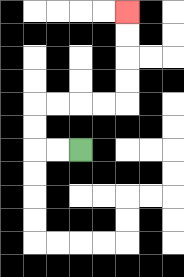{'start': '[3, 6]', 'end': '[5, 0]', 'path_directions': 'L,L,U,U,R,R,R,R,U,U,U,U', 'path_coordinates': '[[3, 6], [2, 6], [1, 6], [1, 5], [1, 4], [2, 4], [3, 4], [4, 4], [5, 4], [5, 3], [5, 2], [5, 1], [5, 0]]'}